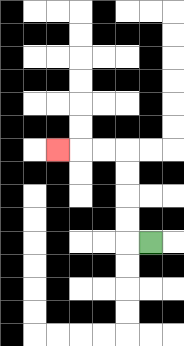{'start': '[6, 10]', 'end': '[2, 6]', 'path_directions': 'L,U,U,U,U,L,L,L', 'path_coordinates': '[[6, 10], [5, 10], [5, 9], [5, 8], [5, 7], [5, 6], [4, 6], [3, 6], [2, 6]]'}